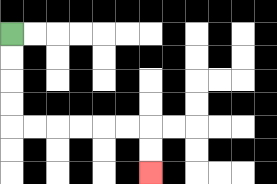{'start': '[0, 1]', 'end': '[6, 7]', 'path_directions': 'D,D,D,D,R,R,R,R,R,R,D,D', 'path_coordinates': '[[0, 1], [0, 2], [0, 3], [0, 4], [0, 5], [1, 5], [2, 5], [3, 5], [4, 5], [5, 5], [6, 5], [6, 6], [6, 7]]'}